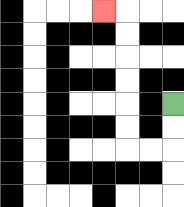{'start': '[7, 4]', 'end': '[4, 0]', 'path_directions': 'D,D,L,L,U,U,U,U,U,U,L', 'path_coordinates': '[[7, 4], [7, 5], [7, 6], [6, 6], [5, 6], [5, 5], [5, 4], [5, 3], [5, 2], [5, 1], [5, 0], [4, 0]]'}